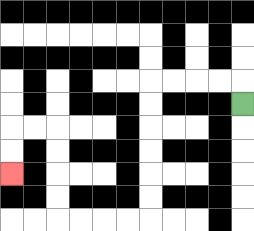{'start': '[10, 4]', 'end': '[0, 7]', 'path_directions': 'U,L,L,L,L,D,D,D,D,D,D,L,L,L,L,U,U,U,U,L,L,D,D', 'path_coordinates': '[[10, 4], [10, 3], [9, 3], [8, 3], [7, 3], [6, 3], [6, 4], [6, 5], [6, 6], [6, 7], [6, 8], [6, 9], [5, 9], [4, 9], [3, 9], [2, 9], [2, 8], [2, 7], [2, 6], [2, 5], [1, 5], [0, 5], [0, 6], [0, 7]]'}